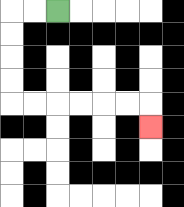{'start': '[2, 0]', 'end': '[6, 5]', 'path_directions': 'L,L,D,D,D,D,R,R,R,R,R,R,D', 'path_coordinates': '[[2, 0], [1, 0], [0, 0], [0, 1], [0, 2], [0, 3], [0, 4], [1, 4], [2, 4], [3, 4], [4, 4], [5, 4], [6, 4], [6, 5]]'}